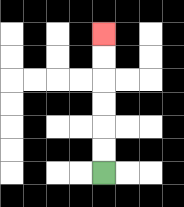{'start': '[4, 7]', 'end': '[4, 1]', 'path_directions': 'U,U,U,U,U,U', 'path_coordinates': '[[4, 7], [4, 6], [4, 5], [4, 4], [4, 3], [4, 2], [4, 1]]'}